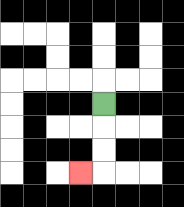{'start': '[4, 4]', 'end': '[3, 7]', 'path_directions': 'D,D,D,L', 'path_coordinates': '[[4, 4], [4, 5], [4, 6], [4, 7], [3, 7]]'}